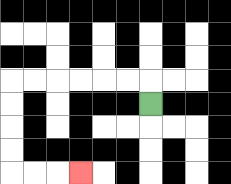{'start': '[6, 4]', 'end': '[3, 7]', 'path_directions': 'U,L,L,L,L,L,L,D,D,D,D,R,R,R', 'path_coordinates': '[[6, 4], [6, 3], [5, 3], [4, 3], [3, 3], [2, 3], [1, 3], [0, 3], [0, 4], [0, 5], [0, 6], [0, 7], [1, 7], [2, 7], [3, 7]]'}